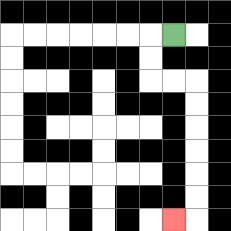{'start': '[7, 1]', 'end': '[7, 9]', 'path_directions': 'L,D,D,R,R,D,D,D,D,D,D,L', 'path_coordinates': '[[7, 1], [6, 1], [6, 2], [6, 3], [7, 3], [8, 3], [8, 4], [8, 5], [8, 6], [8, 7], [8, 8], [8, 9], [7, 9]]'}